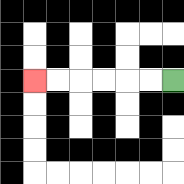{'start': '[7, 3]', 'end': '[1, 3]', 'path_directions': 'L,L,L,L,L,L', 'path_coordinates': '[[7, 3], [6, 3], [5, 3], [4, 3], [3, 3], [2, 3], [1, 3]]'}